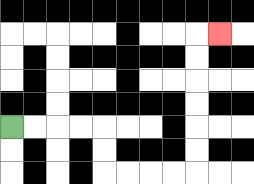{'start': '[0, 5]', 'end': '[9, 1]', 'path_directions': 'R,R,R,R,D,D,R,R,R,R,U,U,U,U,U,U,R', 'path_coordinates': '[[0, 5], [1, 5], [2, 5], [3, 5], [4, 5], [4, 6], [4, 7], [5, 7], [6, 7], [7, 7], [8, 7], [8, 6], [8, 5], [8, 4], [8, 3], [8, 2], [8, 1], [9, 1]]'}